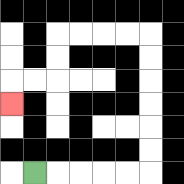{'start': '[1, 7]', 'end': '[0, 4]', 'path_directions': 'R,R,R,R,R,U,U,U,U,U,U,L,L,L,L,D,D,L,L,D', 'path_coordinates': '[[1, 7], [2, 7], [3, 7], [4, 7], [5, 7], [6, 7], [6, 6], [6, 5], [6, 4], [6, 3], [6, 2], [6, 1], [5, 1], [4, 1], [3, 1], [2, 1], [2, 2], [2, 3], [1, 3], [0, 3], [0, 4]]'}